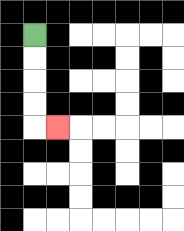{'start': '[1, 1]', 'end': '[2, 5]', 'path_directions': 'D,D,D,D,R', 'path_coordinates': '[[1, 1], [1, 2], [1, 3], [1, 4], [1, 5], [2, 5]]'}